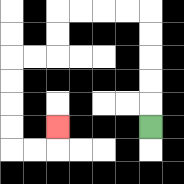{'start': '[6, 5]', 'end': '[2, 5]', 'path_directions': 'U,U,U,U,U,L,L,L,L,D,D,L,L,D,D,D,D,R,R,U', 'path_coordinates': '[[6, 5], [6, 4], [6, 3], [6, 2], [6, 1], [6, 0], [5, 0], [4, 0], [3, 0], [2, 0], [2, 1], [2, 2], [1, 2], [0, 2], [0, 3], [0, 4], [0, 5], [0, 6], [1, 6], [2, 6], [2, 5]]'}